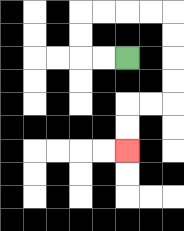{'start': '[5, 2]', 'end': '[5, 6]', 'path_directions': 'L,L,U,U,R,R,R,R,D,D,D,D,L,L,D,D', 'path_coordinates': '[[5, 2], [4, 2], [3, 2], [3, 1], [3, 0], [4, 0], [5, 0], [6, 0], [7, 0], [7, 1], [7, 2], [7, 3], [7, 4], [6, 4], [5, 4], [5, 5], [5, 6]]'}